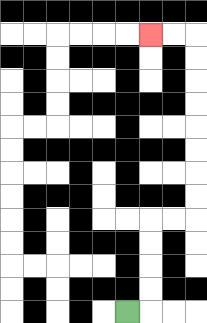{'start': '[5, 13]', 'end': '[6, 1]', 'path_directions': 'R,U,U,U,U,R,R,U,U,U,U,U,U,U,U,L,L', 'path_coordinates': '[[5, 13], [6, 13], [6, 12], [6, 11], [6, 10], [6, 9], [7, 9], [8, 9], [8, 8], [8, 7], [8, 6], [8, 5], [8, 4], [8, 3], [8, 2], [8, 1], [7, 1], [6, 1]]'}